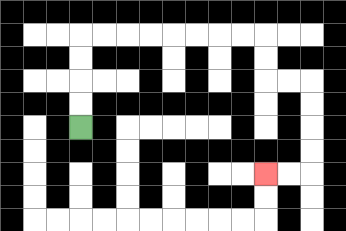{'start': '[3, 5]', 'end': '[11, 7]', 'path_directions': 'U,U,U,U,R,R,R,R,R,R,R,R,D,D,R,R,D,D,D,D,L,L', 'path_coordinates': '[[3, 5], [3, 4], [3, 3], [3, 2], [3, 1], [4, 1], [5, 1], [6, 1], [7, 1], [8, 1], [9, 1], [10, 1], [11, 1], [11, 2], [11, 3], [12, 3], [13, 3], [13, 4], [13, 5], [13, 6], [13, 7], [12, 7], [11, 7]]'}